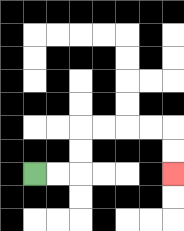{'start': '[1, 7]', 'end': '[7, 7]', 'path_directions': 'R,R,U,U,R,R,R,R,D,D', 'path_coordinates': '[[1, 7], [2, 7], [3, 7], [3, 6], [3, 5], [4, 5], [5, 5], [6, 5], [7, 5], [7, 6], [7, 7]]'}